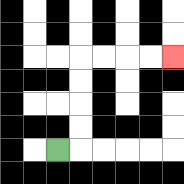{'start': '[2, 6]', 'end': '[7, 2]', 'path_directions': 'R,U,U,U,U,R,R,R,R', 'path_coordinates': '[[2, 6], [3, 6], [3, 5], [3, 4], [3, 3], [3, 2], [4, 2], [5, 2], [6, 2], [7, 2]]'}